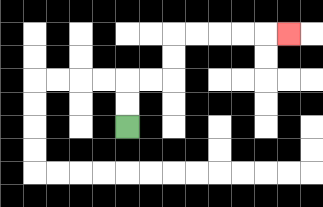{'start': '[5, 5]', 'end': '[12, 1]', 'path_directions': 'U,U,R,R,U,U,R,R,R,R,R', 'path_coordinates': '[[5, 5], [5, 4], [5, 3], [6, 3], [7, 3], [7, 2], [7, 1], [8, 1], [9, 1], [10, 1], [11, 1], [12, 1]]'}